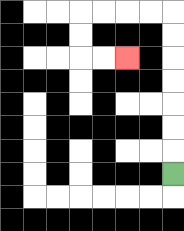{'start': '[7, 7]', 'end': '[5, 2]', 'path_directions': 'U,U,U,U,U,U,U,L,L,L,L,D,D,R,R', 'path_coordinates': '[[7, 7], [7, 6], [7, 5], [7, 4], [7, 3], [7, 2], [7, 1], [7, 0], [6, 0], [5, 0], [4, 0], [3, 0], [3, 1], [3, 2], [4, 2], [5, 2]]'}